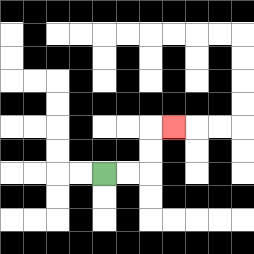{'start': '[4, 7]', 'end': '[7, 5]', 'path_directions': 'R,R,U,U,R', 'path_coordinates': '[[4, 7], [5, 7], [6, 7], [6, 6], [6, 5], [7, 5]]'}